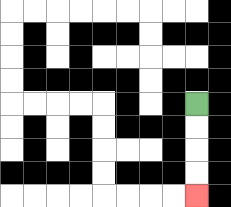{'start': '[8, 4]', 'end': '[8, 8]', 'path_directions': 'D,D,D,D', 'path_coordinates': '[[8, 4], [8, 5], [8, 6], [8, 7], [8, 8]]'}